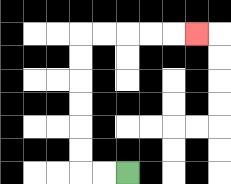{'start': '[5, 7]', 'end': '[8, 1]', 'path_directions': 'L,L,U,U,U,U,U,U,R,R,R,R,R', 'path_coordinates': '[[5, 7], [4, 7], [3, 7], [3, 6], [3, 5], [3, 4], [3, 3], [3, 2], [3, 1], [4, 1], [5, 1], [6, 1], [7, 1], [8, 1]]'}